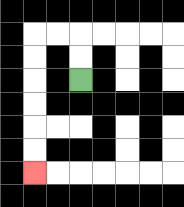{'start': '[3, 3]', 'end': '[1, 7]', 'path_directions': 'U,U,L,L,D,D,D,D,D,D', 'path_coordinates': '[[3, 3], [3, 2], [3, 1], [2, 1], [1, 1], [1, 2], [1, 3], [1, 4], [1, 5], [1, 6], [1, 7]]'}